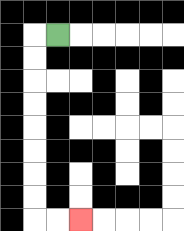{'start': '[2, 1]', 'end': '[3, 9]', 'path_directions': 'L,D,D,D,D,D,D,D,D,R,R', 'path_coordinates': '[[2, 1], [1, 1], [1, 2], [1, 3], [1, 4], [1, 5], [1, 6], [1, 7], [1, 8], [1, 9], [2, 9], [3, 9]]'}